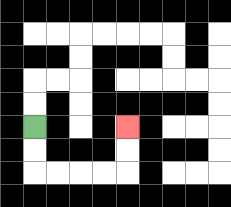{'start': '[1, 5]', 'end': '[5, 5]', 'path_directions': 'D,D,R,R,R,R,U,U', 'path_coordinates': '[[1, 5], [1, 6], [1, 7], [2, 7], [3, 7], [4, 7], [5, 7], [5, 6], [5, 5]]'}